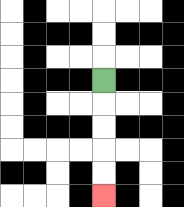{'start': '[4, 3]', 'end': '[4, 8]', 'path_directions': 'D,D,D,D,D', 'path_coordinates': '[[4, 3], [4, 4], [4, 5], [4, 6], [4, 7], [4, 8]]'}